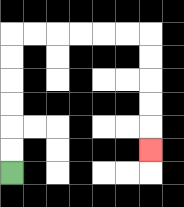{'start': '[0, 7]', 'end': '[6, 6]', 'path_directions': 'U,U,U,U,U,U,R,R,R,R,R,R,D,D,D,D,D', 'path_coordinates': '[[0, 7], [0, 6], [0, 5], [0, 4], [0, 3], [0, 2], [0, 1], [1, 1], [2, 1], [3, 1], [4, 1], [5, 1], [6, 1], [6, 2], [6, 3], [6, 4], [6, 5], [6, 6]]'}